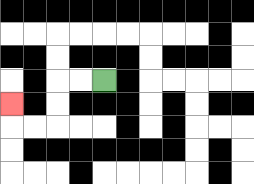{'start': '[4, 3]', 'end': '[0, 4]', 'path_directions': 'L,L,D,D,L,L,U', 'path_coordinates': '[[4, 3], [3, 3], [2, 3], [2, 4], [2, 5], [1, 5], [0, 5], [0, 4]]'}